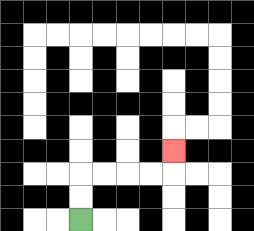{'start': '[3, 9]', 'end': '[7, 6]', 'path_directions': 'U,U,R,R,R,R,U', 'path_coordinates': '[[3, 9], [3, 8], [3, 7], [4, 7], [5, 7], [6, 7], [7, 7], [7, 6]]'}